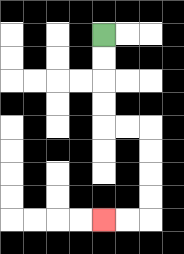{'start': '[4, 1]', 'end': '[4, 9]', 'path_directions': 'D,D,D,D,R,R,D,D,D,D,L,L', 'path_coordinates': '[[4, 1], [4, 2], [4, 3], [4, 4], [4, 5], [5, 5], [6, 5], [6, 6], [6, 7], [6, 8], [6, 9], [5, 9], [4, 9]]'}